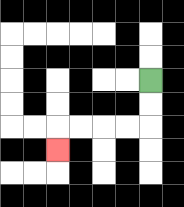{'start': '[6, 3]', 'end': '[2, 6]', 'path_directions': 'D,D,L,L,L,L,D', 'path_coordinates': '[[6, 3], [6, 4], [6, 5], [5, 5], [4, 5], [3, 5], [2, 5], [2, 6]]'}